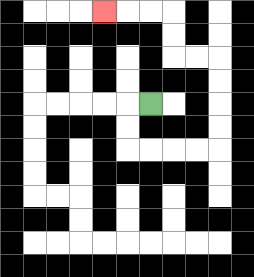{'start': '[6, 4]', 'end': '[4, 0]', 'path_directions': 'L,D,D,R,R,R,R,U,U,U,U,L,L,U,U,L,L,L', 'path_coordinates': '[[6, 4], [5, 4], [5, 5], [5, 6], [6, 6], [7, 6], [8, 6], [9, 6], [9, 5], [9, 4], [9, 3], [9, 2], [8, 2], [7, 2], [7, 1], [7, 0], [6, 0], [5, 0], [4, 0]]'}